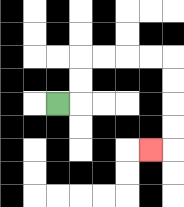{'start': '[2, 4]', 'end': '[6, 6]', 'path_directions': 'R,U,U,R,R,R,R,D,D,D,D,L', 'path_coordinates': '[[2, 4], [3, 4], [3, 3], [3, 2], [4, 2], [5, 2], [6, 2], [7, 2], [7, 3], [7, 4], [7, 5], [7, 6], [6, 6]]'}